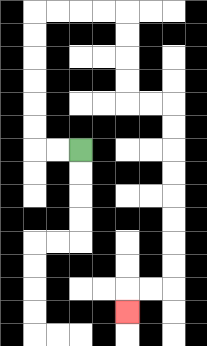{'start': '[3, 6]', 'end': '[5, 13]', 'path_directions': 'L,L,U,U,U,U,U,U,R,R,R,R,D,D,D,D,R,R,D,D,D,D,D,D,D,D,L,L,D', 'path_coordinates': '[[3, 6], [2, 6], [1, 6], [1, 5], [1, 4], [1, 3], [1, 2], [1, 1], [1, 0], [2, 0], [3, 0], [4, 0], [5, 0], [5, 1], [5, 2], [5, 3], [5, 4], [6, 4], [7, 4], [7, 5], [7, 6], [7, 7], [7, 8], [7, 9], [7, 10], [7, 11], [7, 12], [6, 12], [5, 12], [5, 13]]'}